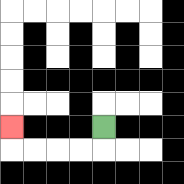{'start': '[4, 5]', 'end': '[0, 5]', 'path_directions': 'D,L,L,L,L,U', 'path_coordinates': '[[4, 5], [4, 6], [3, 6], [2, 6], [1, 6], [0, 6], [0, 5]]'}